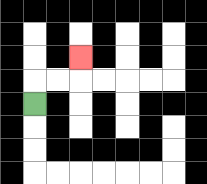{'start': '[1, 4]', 'end': '[3, 2]', 'path_directions': 'U,R,R,U', 'path_coordinates': '[[1, 4], [1, 3], [2, 3], [3, 3], [3, 2]]'}